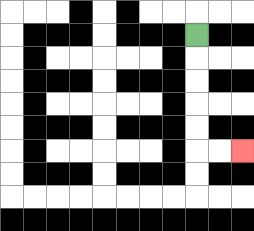{'start': '[8, 1]', 'end': '[10, 6]', 'path_directions': 'D,D,D,D,D,R,R', 'path_coordinates': '[[8, 1], [8, 2], [8, 3], [8, 4], [8, 5], [8, 6], [9, 6], [10, 6]]'}